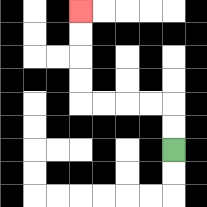{'start': '[7, 6]', 'end': '[3, 0]', 'path_directions': 'U,U,L,L,L,L,U,U,U,U', 'path_coordinates': '[[7, 6], [7, 5], [7, 4], [6, 4], [5, 4], [4, 4], [3, 4], [3, 3], [3, 2], [3, 1], [3, 0]]'}